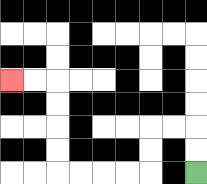{'start': '[8, 7]', 'end': '[0, 3]', 'path_directions': 'U,U,L,L,D,D,L,L,L,L,U,U,U,U,L,L', 'path_coordinates': '[[8, 7], [8, 6], [8, 5], [7, 5], [6, 5], [6, 6], [6, 7], [5, 7], [4, 7], [3, 7], [2, 7], [2, 6], [2, 5], [2, 4], [2, 3], [1, 3], [0, 3]]'}